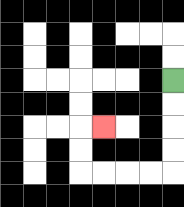{'start': '[7, 3]', 'end': '[4, 5]', 'path_directions': 'D,D,D,D,L,L,L,L,U,U,R', 'path_coordinates': '[[7, 3], [7, 4], [7, 5], [7, 6], [7, 7], [6, 7], [5, 7], [4, 7], [3, 7], [3, 6], [3, 5], [4, 5]]'}